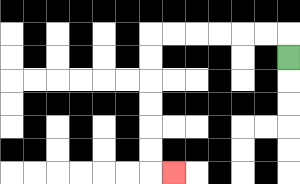{'start': '[12, 2]', 'end': '[7, 7]', 'path_directions': 'U,L,L,L,L,L,L,D,D,D,D,D,D,R', 'path_coordinates': '[[12, 2], [12, 1], [11, 1], [10, 1], [9, 1], [8, 1], [7, 1], [6, 1], [6, 2], [6, 3], [6, 4], [6, 5], [6, 6], [6, 7], [7, 7]]'}